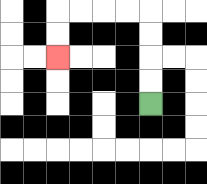{'start': '[6, 4]', 'end': '[2, 2]', 'path_directions': 'U,U,U,U,L,L,L,L,D,D', 'path_coordinates': '[[6, 4], [6, 3], [6, 2], [6, 1], [6, 0], [5, 0], [4, 0], [3, 0], [2, 0], [2, 1], [2, 2]]'}